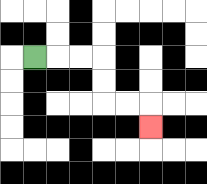{'start': '[1, 2]', 'end': '[6, 5]', 'path_directions': 'R,R,R,D,D,R,R,D', 'path_coordinates': '[[1, 2], [2, 2], [3, 2], [4, 2], [4, 3], [4, 4], [5, 4], [6, 4], [6, 5]]'}